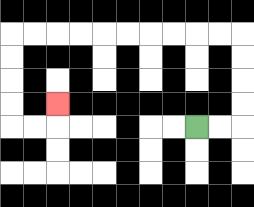{'start': '[8, 5]', 'end': '[2, 4]', 'path_directions': 'R,R,U,U,U,U,L,L,L,L,L,L,L,L,L,L,D,D,D,D,R,R,U', 'path_coordinates': '[[8, 5], [9, 5], [10, 5], [10, 4], [10, 3], [10, 2], [10, 1], [9, 1], [8, 1], [7, 1], [6, 1], [5, 1], [4, 1], [3, 1], [2, 1], [1, 1], [0, 1], [0, 2], [0, 3], [0, 4], [0, 5], [1, 5], [2, 5], [2, 4]]'}